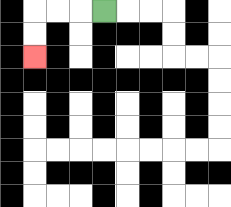{'start': '[4, 0]', 'end': '[1, 2]', 'path_directions': 'L,L,L,D,D', 'path_coordinates': '[[4, 0], [3, 0], [2, 0], [1, 0], [1, 1], [1, 2]]'}